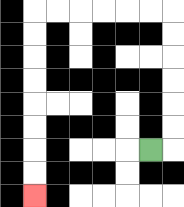{'start': '[6, 6]', 'end': '[1, 8]', 'path_directions': 'R,U,U,U,U,U,U,L,L,L,L,L,L,D,D,D,D,D,D,D,D', 'path_coordinates': '[[6, 6], [7, 6], [7, 5], [7, 4], [7, 3], [7, 2], [7, 1], [7, 0], [6, 0], [5, 0], [4, 0], [3, 0], [2, 0], [1, 0], [1, 1], [1, 2], [1, 3], [1, 4], [1, 5], [1, 6], [1, 7], [1, 8]]'}